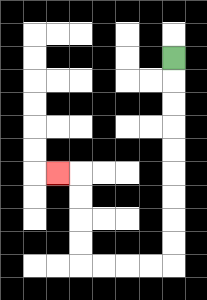{'start': '[7, 2]', 'end': '[2, 7]', 'path_directions': 'D,D,D,D,D,D,D,D,D,L,L,L,L,U,U,U,U,L', 'path_coordinates': '[[7, 2], [7, 3], [7, 4], [7, 5], [7, 6], [7, 7], [7, 8], [7, 9], [7, 10], [7, 11], [6, 11], [5, 11], [4, 11], [3, 11], [3, 10], [3, 9], [3, 8], [3, 7], [2, 7]]'}